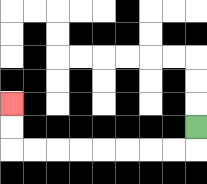{'start': '[8, 5]', 'end': '[0, 4]', 'path_directions': 'D,L,L,L,L,L,L,L,L,U,U', 'path_coordinates': '[[8, 5], [8, 6], [7, 6], [6, 6], [5, 6], [4, 6], [3, 6], [2, 6], [1, 6], [0, 6], [0, 5], [0, 4]]'}